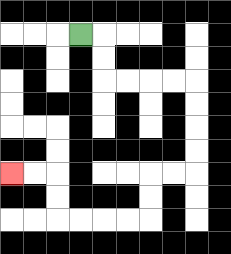{'start': '[3, 1]', 'end': '[0, 7]', 'path_directions': 'R,D,D,R,R,R,R,D,D,D,D,L,L,D,D,L,L,L,L,U,U,L,L', 'path_coordinates': '[[3, 1], [4, 1], [4, 2], [4, 3], [5, 3], [6, 3], [7, 3], [8, 3], [8, 4], [8, 5], [8, 6], [8, 7], [7, 7], [6, 7], [6, 8], [6, 9], [5, 9], [4, 9], [3, 9], [2, 9], [2, 8], [2, 7], [1, 7], [0, 7]]'}